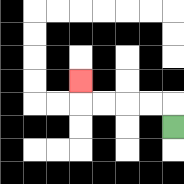{'start': '[7, 5]', 'end': '[3, 3]', 'path_directions': 'U,L,L,L,L,U', 'path_coordinates': '[[7, 5], [7, 4], [6, 4], [5, 4], [4, 4], [3, 4], [3, 3]]'}